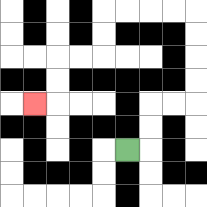{'start': '[5, 6]', 'end': '[1, 4]', 'path_directions': 'R,U,U,R,R,U,U,U,U,L,L,L,L,D,D,L,L,D,D,L', 'path_coordinates': '[[5, 6], [6, 6], [6, 5], [6, 4], [7, 4], [8, 4], [8, 3], [8, 2], [8, 1], [8, 0], [7, 0], [6, 0], [5, 0], [4, 0], [4, 1], [4, 2], [3, 2], [2, 2], [2, 3], [2, 4], [1, 4]]'}